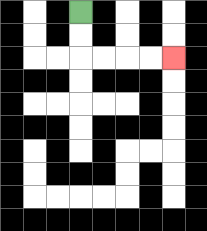{'start': '[3, 0]', 'end': '[7, 2]', 'path_directions': 'D,D,R,R,R,R', 'path_coordinates': '[[3, 0], [3, 1], [3, 2], [4, 2], [5, 2], [6, 2], [7, 2]]'}